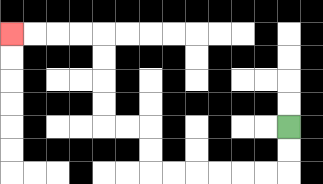{'start': '[12, 5]', 'end': '[0, 1]', 'path_directions': 'D,D,L,L,L,L,L,L,U,U,L,L,U,U,U,U,L,L,L,L', 'path_coordinates': '[[12, 5], [12, 6], [12, 7], [11, 7], [10, 7], [9, 7], [8, 7], [7, 7], [6, 7], [6, 6], [6, 5], [5, 5], [4, 5], [4, 4], [4, 3], [4, 2], [4, 1], [3, 1], [2, 1], [1, 1], [0, 1]]'}